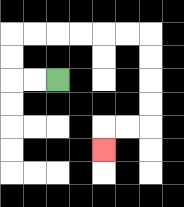{'start': '[2, 3]', 'end': '[4, 6]', 'path_directions': 'L,L,U,U,R,R,R,R,R,R,D,D,D,D,L,L,D', 'path_coordinates': '[[2, 3], [1, 3], [0, 3], [0, 2], [0, 1], [1, 1], [2, 1], [3, 1], [4, 1], [5, 1], [6, 1], [6, 2], [6, 3], [6, 4], [6, 5], [5, 5], [4, 5], [4, 6]]'}